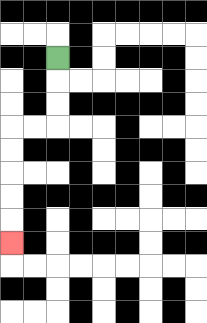{'start': '[2, 2]', 'end': '[0, 10]', 'path_directions': 'D,D,D,L,L,D,D,D,D,D', 'path_coordinates': '[[2, 2], [2, 3], [2, 4], [2, 5], [1, 5], [0, 5], [0, 6], [0, 7], [0, 8], [0, 9], [0, 10]]'}